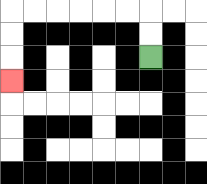{'start': '[6, 2]', 'end': '[0, 3]', 'path_directions': 'U,U,L,L,L,L,L,L,D,D,D', 'path_coordinates': '[[6, 2], [6, 1], [6, 0], [5, 0], [4, 0], [3, 0], [2, 0], [1, 0], [0, 0], [0, 1], [0, 2], [0, 3]]'}